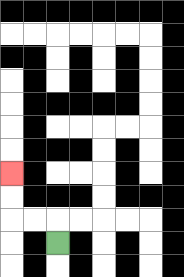{'start': '[2, 10]', 'end': '[0, 7]', 'path_directions': 'U,L,L,U,U', 'path_coordinates': '[[2, 10], [2, 9], [1, 9], [0, 9], [0, 8], [0, 7]]'}